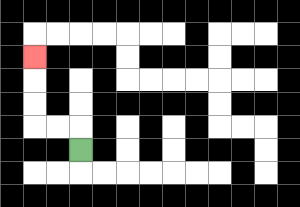{'start': '[3, 6]', 'end': '[1, 2]', 'path_directions': 'U,L,L,U,U,U', 'path_coordinates': '[[3, 6], [3, 5], [2, 5], [1, 5], [1, 4], [1, 3], [1, 2]]'}